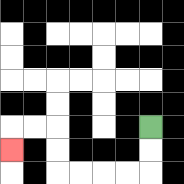{'start': '[6, 5]', 'end': '[0, 6]', 'path_directions': 'D,D,L,L,L,L,U,U,L,L,D', 'path_coordinates': '[[6, 5], [6, 6], [6, 7], [5, 7], [4, 7], [3, 7], [2, 7], [2, 6], [2, 5], [1, 5], [0, 5], [0, 6]]'}